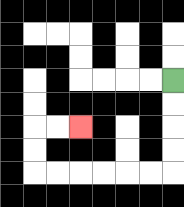{'start': '[7, 3]', 'end': '[3, 5]', 'path_directions': 'D,D,D,D,L,L,L,L,L,L,U,U,R,R', 'path_coordinates': '[[7, 3], [7, 4], [7, 5], [7, 6], [7, 7], [6, 7], [5, 7], [4, 7], [3, 7], [2, 7], [1, 7], [1, 6], [1, 5], [2, 5], [3, 5]]'}